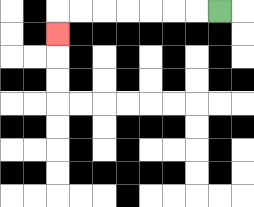{'start': '[9, 0]', 'end': '[2, 1]', 'path_directions': 'L,L,L,L,L,L,L,D', 'path_coordinates': '[[9, 0], [8, 0], [7, 0], [6, 0], [5, 0], [4, 0], [3, 0], [2, 0], [2, 1]]'}